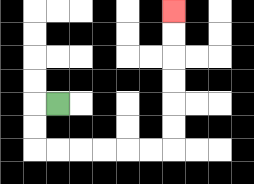{'start': '[2, 4]', 'end': '[7, 0]', 'path_directions': 'L,D,D,R,R,R,R,R,R,U,U,U,U,U,U', 'path_coordinates': '[[2, 4], [1, 4], [1, 5], [1, 6], [2, 6], [3, 6], [4, 6], [5, 6], [6, 6], [7, 6], [7, 5], [7, 4], [7, 3], [7, 2], [7, 1], [7, 0]]'}